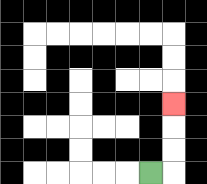{'start': '[6, 7]', 'end': '[7, 4]', 'path_directions': 'R,U,U,U', 'path_coordinates': '[[6, 7], [7, 7], [7, 6], [7, 5], [7, 4]]'}